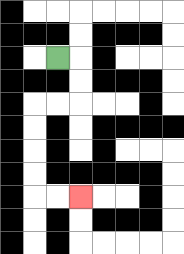{'start': '[2, 2]', 'end': '[3, 8]', 'path_directions': 'R,D,D,L,L,D,D,D,D,R,R', 'path_coordinates': '[[2, 2], [3, 2], [3, 3], [3, 4], [2, 4], [1, 4], [1, 5], [1, 6], [1, 7], [1, 8], [2, 8], [3, 8]]'}